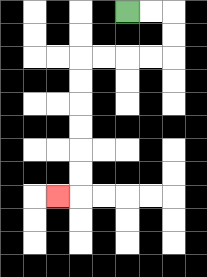{'start': '[5, 0]', 'end': '[2, 8]', 'path_directions': 'R,R,D,D,L,L,L,L,D,D,D,D,D,D,L', 'path_coordinates': '[[5, 0], [6, 0], [7, 0], [7, 1], [7, 2], [6, 2], [5, 2], [4, 2], [3, 2], [3, 3], [3, 4], [3, 5], [3, 6], [3, 7], [3, 8], [2, 8]]'}